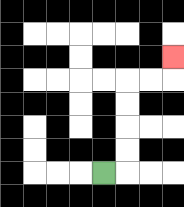{'start': '[4, 7]', 'end': '[7, 2]', 'path_directions': 'R,U,U,U,U,R,R,U', 'path_coordinates': '[[4, 7], [5, 7], [5, 6], [5, 5], [5, 4], [5, 3], [6, 3], [7, 3], [7, 2]]'}